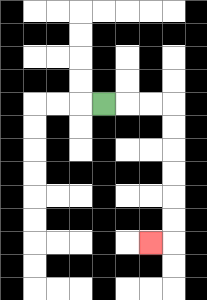{'start': '[4, 4]', 'end': '[6, 10]', 'path_directions': 'R,R,R,D,D,D,D,D,D,L', 'path_coordinates': '[[4, 4], [5, 4], [6, 4], [7, 4], [7, 5], [7, 6], [7, 7], [7, 8], [7, 9], [7, 10], [6, 10]]'}